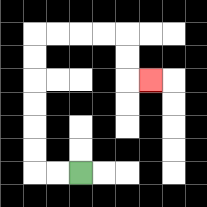{'start': '[3, 7]', 'end': '[6, 3]', 'path_directions': 'L,L,U,U,U,U,U,U,R,R,R,R,D,D,R', 'path_coordinates': '[[3, 7], [2, 7], [1, 7], [1, 6], [1, 5], [1, 4], [1, 3], [1, 2], [1, 1], [2, 1], [3, 1], [4, 1], [5, 1], [5, 2], [5, 3], [6, 3]]'}